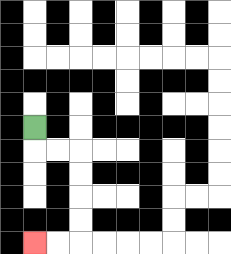{'start': '[1, 5]', 'end': '[1, 10]', 'path_directions': 'D,R,R,D,D,D,D,L,L', 'path_coordinates': '[[1, 5], [1, 6], [2, 6], [3, 6], [3, 7], [3, 8], [3, 9], [3, 10], [2, 10], [1, 10]]'}